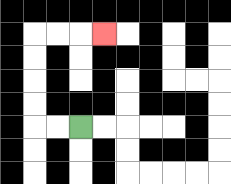{'start': '[3, 5]', 'end': '[4, 1]', 'path_directions': 'L,L,U,U,U,U,R,R,R', 'path_coordinates': '[[3, 5], [2, 5], [1, 5], [1, 4], [1, 3], [1, 2], [1, 1], [2, 1], [3, 1], [4, 1]]'}